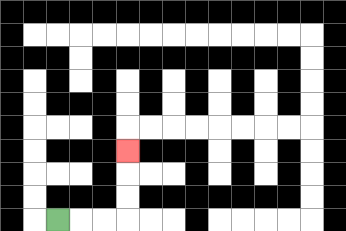{'start': '[2, 9]', 'end': '[5, 6]', 'path_directions': 'R,R,R,U,U,U', 'path_coordinates': '[[2, 9], [3, 9], [4, 9], [5, 9], [5, 8], [5, 7], [5, 6]]'}